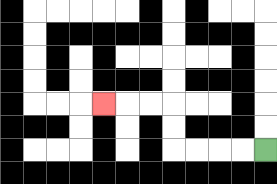{'start': '[11, 6]', 'end': '[4, 4]', 'path_directions': 'L,L,L,L,U,U,L,L,L', 'path_coordinates': '[[11, 6], [10, 6], [9, 6], [8, 6], [7, 6], [7, 5], [7, 4], [6, 4], [5, 4], [4, 4]]'}